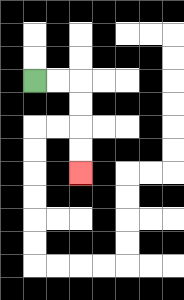{'start': '[1, 3]', 'end': '[3, 7]', 'path_directions': 'R,R,D,D,D,D', 'path_coordinates': '[[1, 3], [2, 3], [3, 3], [3, 4], [3, 5], [3, 6], [3, 7]]'}